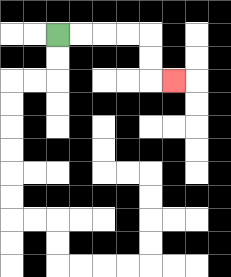{'start': '[2, 1]', 'end': '[7, 3]', 'path_directions': 'R,R,R,R,D,D,R', 'path_coordinates': '[[2, 1], [3, 1], [4, 1], [5, 1], [6, 1], [6, 2], [6, 3], [7, 3]]'}